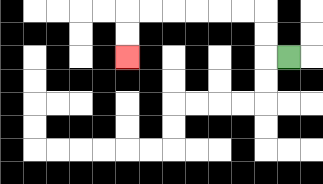{'start': '[12, 2]', 'end': '[5, 2]', 'path_directions': 'L,U,U,L,L,L,L,L,L,D,D', 'path_coordinates': '[[12, 2], [11, 2], [11, 1], [11, 0], [10, 0], [9, 0], [8, 0], [7, 0], [6, 0], [5, 0], [5, 1], [5, 2]]'}